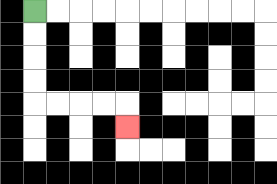{'start': '[1, 0]', 'end': '[5, 5]', 'path_directions': 'D,D,D,D,R,R,R,R,D', 'path_coordinates': '[[1, 0], [1, 1], [1, 2], [1, 3], [1, 4], [2, 4], [3, 4], [4, 4], [5, 4], [5, 5]]'}